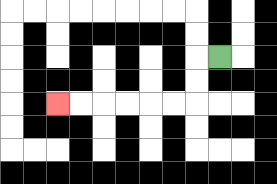{'start': '[9, 2]', 'end': '[2, 4]', 'path_directions': 'L,D,D,L,L,L,L,L,L', 'path_coordinates': '[[9, 2], [8, 2], [8, 3], [8, 4], [7, 4], [6, 4], [5, 4], [4, 4], [3, 4], [2, 4]]'}